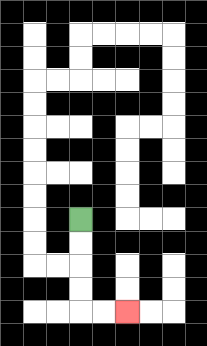{'start': '[3, 9]', 'end': '[5, 13]', 'path_directions': 'D,D,D,D,R,R', 'path_coordinates': '[[3, 9], [3, 10], [3, 11], [3, 12], [3, 13], [4, 13], [5, 13]]'}